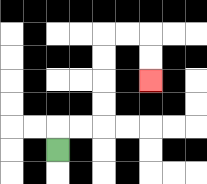{'start': '[2, 6]', 'end': '[6, 3]', 'path_directions': 'U,R,R,U,U,U,U,R,R,D,D', 'path_coordinates': '[[2, 6], [2, 5], [3, 5], [4, 5], [4, 4], [4, 3], [4, 2], [4, 1], [5, 1], [6, 1], [6, 2], [6, 3]]'}